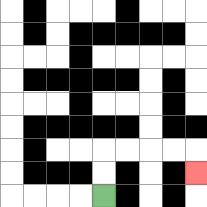{'start': '[4, 8]', 'end': '[8, 7]', 'path_directions': 'U,U,R,R,R,R,D', 'path_coordinates': '[[4, 8], [4, 7], [4, 6], [5, 6], [6, 6], [7, 6], [8, 6], [8, 7]]'}